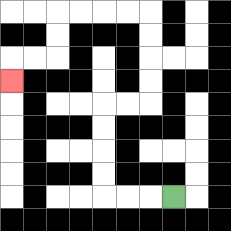{'start': '[7, 8]', 'end': '[0, 3]', 'path_directions': 'L,L,L,U,U,U,U,R,R,U,U,U,U,L,L,L,L,D,D,L,L,D', 'path_coordinates': '[[7, 8], [6, 8], [5, 8], [4, 8], [4, 7], [4, 6], [4, 5], [4, 4], [5, 4], [6, 4], [6, 3], [6, 2], [6, 1], [6, 0], [5, 0], [4, 0], [3, 0], [2, 0], [2, 1], [2, 2], [1, 2], [0, 2], [0, 3]]'}